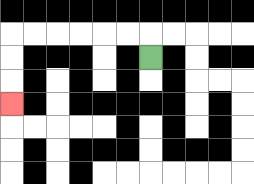{'start': '[6, 2]', 'end': '[0, 4]', 'path_directions': 'U,L,L,L,L,L,L,D,D,D', 'path_coordinates': '[[6, 2], [6, 1], [5, 1], [4, 1], [3, 1], [2, 1], [1, 1], [0, 1], [0, 2], [0, 3], [0, 4]]'}